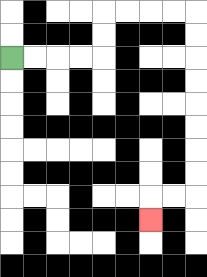{'start': '[0, 2]', 'end': '[6, 9]', 'path_directions': 'R,R,R,R,U,U,R,R,R,R,D,D,D,D,D,D,D,D,L,L,D', 'path_coordinates': '[[0, 2], [1, 2], [2, 2], [3, 2], [4, 2], [4, 1], [4, 0], [5, 0], [6, 0], [7, 0], [8, 0], [8, 1], [8, 2], [8, 3], [8, 4], [8, 5], [8, 6], [8, 7], [8, 8], [7, 8], [6, 8], [6, 9]]'}